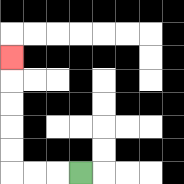{'start': '[3, 7]', 'end': '[0, 2]', 'path_directions': 'L,L,L,U,U,U,U,U', 'path_coordinates': '[[3, 7], [2, 7], [1, 7], [0, 7], [0, 6], [0, 5], [0, 4], [0, 3], [0, 2]]'}